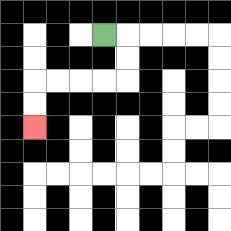{'start': '[4, 1]', 'end': '[1, 5]', 'path_directions': 'R,D,D,L,L,L,L,D,D', 'path_coordinates': '[[4, 1], [5, 1], [5, 2], [5, 3], [4, 3], [3, 3], [2, 3], [1, 3], [1, 4], [1, 5]]'}